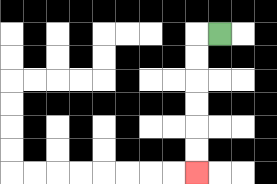{'start': '[9, 1]', 'end': '[8, 7]', 'path_directions': 'L,D,D,D,D,D,D', 'path_coordinates': '[[9, 1], [8, 1], [8, 2], [8, 3], [8, 4], [8, 5], [8, 6], [8, 7]]'}